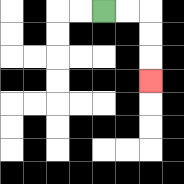{'start': '[4, 0]', 'end': '[6, 3]', 'path_directions': 'R,R,D,D,D', 'path_coordinates': '[[4, 0], [5, 0], [6, 0], [6, 1], [6, 2], [6, 3]]'}